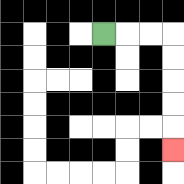{'start': '[4, 1]', 'end': '[7, 6]', 'path_directions': 'R,R,R,D,D,D,D,D', 'path_coordinates': '[[4, 1], [5, 1], [6, 1], [7, 1], [7, 2], [7, 3], [7, 4], [7, 5], [7, 6]]'}